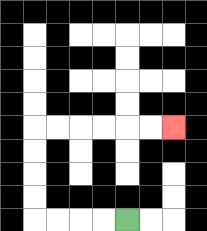{'start': '[5, 9]', 'end': '[7, 5]', 'path_directions': 'L,L,L,L,U,U,U,U,R,R,R,R,R,R', 'path_coordinates': '[[5, 9], [4, 9], [3, 9], [2, 9], [1, 9], [1, 8], [1, 7], [1, 6], [1, 5], [2, 5], [3, 5], [4, 5], [5, 5], [6, 5], [7, 5]]'}